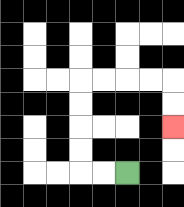{'start': '[5, 7]', 'end': '[7, 5]', 'path_directions': 'L,L,U,U,U,U,R,R,R,R,D,D', 'path_coordinates': '[[5, 7], [4, 7], [3, 7], [3, 6], [3, 5], [3, 4], [3, 3], [4, 3], [5, 3], [6, 3], [7, 3], [7, 4], [7, 5]]'}